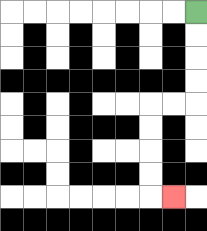{'start': '[8, 0]', 'end': '[7, 8]', 'path_directions': 'D,D,D,D,L,L,D,D,D,D,R', 'path_coordinates': '[[8, 0], [8, 1], [8, 2], [8, 3], [8, 4], [7, 4], [6, 4], [6, 5], [6, 6], [6, 7], [6, 8], [7, 8]]'}